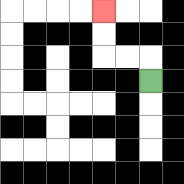{'start': '[6, 3]', 'end': '[4, 0]', 'path_directions': 'U,L,L,U,U', 'path_coordinates': '[[6, 3], [6, 2], [5, 2], [4, 2], [4, 1], [4, 0]]'}